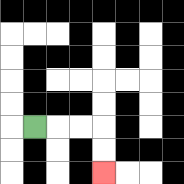{'start': '[1, 5]', 'end': '[4, 7]', 'path_directions': 'R,R,R,D,D', 'path_coordinates': '[[1, 5], [2, 5], [3, 5], [4, 5], [4, 6], [4, 7]]'}